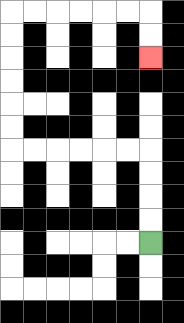{'start': '[6, 10]', 'end': '[6, 2]', 'path_directions': 'U,U,U,U,L,L,L,L,L,L,U,U,U,U,U,U,R,R,R,R,R,R,D,D', 'path_coordinates': '[[6, 10], [6, 9], [6, 8], [6, 7], [6, 6], [5, 6], [4, 6], [3, 6], [2, 6], [1, 6], [0, 6], [0, 5], [0, 4], [0, 3], [0, 2], [0, 1], [0, 0], [1, 0], [2, 0], [3, 0], [4, 0], [5, 0], [6, 0], [6, 1], [6, 2]]'}